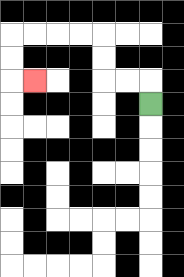{'start': '[6, 4]', 'end': '[1, 3]', 'path_directions': 'U,L,L,U,U,L,L,L,L,D,D,R', 'path_coordinates': '[[6, 4], [6, 3], [5, 3], [4, 3], [4, 2], [4, 1], [3, 1], [2, 1], [1, 1], [0, 1], [0, 2], [0, 3], [1, 3]]'}